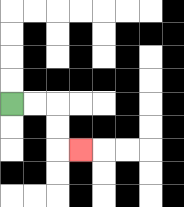{'start': '[0, 4]', 'end': '[3, 6]', 'path_directions': 'R,R,D,D,R', 'path_coordinates': '[[0, 4], [1, 4], [2, 4], [2, 5], [2, 6], [3, 6]]'}